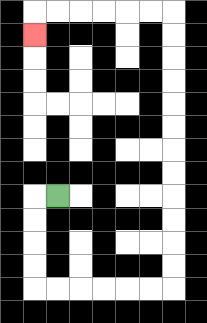{'start': '[2, 8]', 'end': '[1, 1]', 'path_directions': 'L,D,D,D,D,R,R,R,R,R,R,U,U,U,U,U,U,U,U,U,U,U,U,L,L,L,L,L,L,D', 'path_coordinates': '[[2, 8], [1, 8], [1, 9], [1, 10], [1, 11], [1, 12], [2, 12], [3, 12], [4, 12], [5, 12], [6, 12], [7, 12], [7, 11], [7, 10], [7, 9], [7, 8], [7, 7], [7, 6], [7, 5], [7, 4], [7, 3], [7, 2], [7, 1], [7, 0], [6, 0], [5, 0], [4, 0], [3, 0], [2, 0], [1, 0], [1, 1]]'}